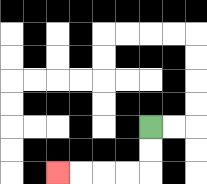{'start': '[6, 5]', 'end': '[2, 7]', 'path_directions': 'D,D,L,L,L,L', 'path_coordinates': '[[6, 5], [6, 6], [6, 7], [5, 7], [4, 7], [3, 7], [2, 7]]'}